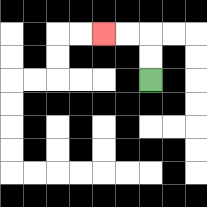{'start': '[6, 3]', 'end': '[4, 1]', 'path_directions': 'U,U,L,L', 'path_coordinates': '[[6, 3], [6, 2], [6, 1], [5, 1], [4, 1]]'}